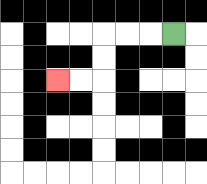{'start': '[7, 1]', 'end': '[2, 3]', 'path_directions': 'L,L,L,D,D,L,L', 'path_coordinates': '[[7, 1], [6, 1], [5, 1], [4, 1], [4, 2], [4, 3], [3, 3], [2, 3]]'}